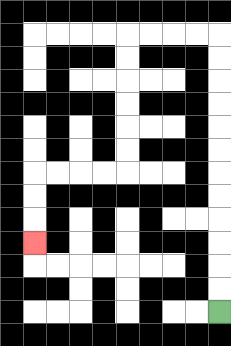{'start': '[9, 13]', 'end': '[1, 10]', 'path_directions': 'U,U,U,U,U,U,U,U,U,U,U,U,L,L,L,L,D,D,D,D,D,D,L,L,L,L,D,D,D', 'path_coordinates': '[[9, 13], [9, 12], [9, 11], [9, 10], [9, 9], [9, 8], [9, 7], [9, 6], [9, 5], [9, 4], [9, 3], [9, 2], [9, 1], [8, 1], [7, 1], [6, 1], [5, 1], [5, 2], [5, 3], [5, 4], [5, 5], [5, 6], [5, 7], [4, 7], [3, 7], [2, 7], [1, 7], [1, 8], [1, 9], [1, 10]]'}